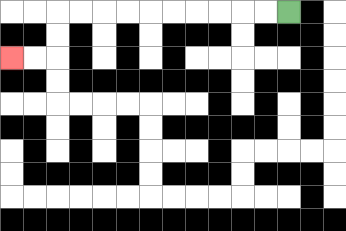{'start': '[12, 0]', 'end': '[0, 2]', 'path_directions': 'L,L,L,L,L,L,L,L,L,L,D,D,L,L', 'path_coordinates': '[[12, 0], [11, 0], [10, 0], [9, 0], [8, 0], [7, 0], [6, 0], [5, 0], [4, 0], [3, 0], [2, 0], [2, 1], [2, 2], [1, 2], [0, 2]]'}